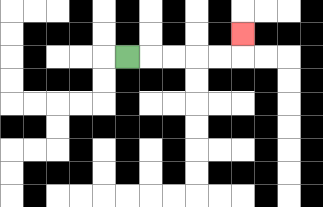{'start': '[5, 2]', 'end': '[10, 1]', 'path_directions': 'R,R,R,R,R,U', 'path_coordinates': '[[5, 2], [6, 2], [7, 2], [8, 2], [9, 2], [10, 2], [10, 1]]'}